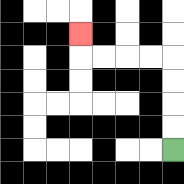{'start': '[7, 6]', 'end': '[3, 1]', 'path_directions': 'U,U,U,U,L,L,L,L,U', 'path_coordinates': '[[7, 6], [7, 5], [7, 4], [7, 3], [7, 2], [6, 2], [5, 2], [4, 2], [3, 2], [3, 1]]'}